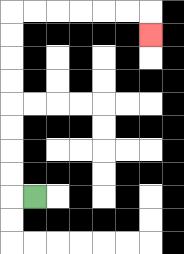{'start': '[1, 8]', 'end': '[6, 1]', 'path_directions': 'L,U,U,U,U,U,U,U,U,R,R,R,R,R,R,D', 'path_coordinates': '[[1, 8], [0, 8], [0, 7], [0, 6], [0, 5], [0, 4], [0, 3], [0, 2], [0, 1], [0, 0], [1, 0], [2, 0], [3, 0], [4, 0], [5, 0], [6, 0], [6, 1]]'}